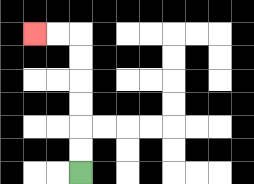{'start': '[3, 7]', 'end': '[1, 1]', 'path_directions': 'U,U,U,U,U,U,L,L', 'path_coordinates': '[[3, 7], [3, 6], [3, 5], [3, 4], [3, 3], [3, 2], [3, 1], [2, 1], [1, 1]]'}